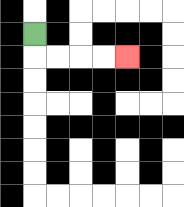{'start': '[1, 1]', 'end': '[5, 2]', 'path_directions': 'D,R,R,R,R', 'path_coordinates': '[[1, 1], [1, 2], [2, 2], [3, 2], [4, 2], [5, 2]]'}